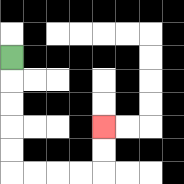{'start': '[0, 2]', 'end': '[4, 5]', 'path_directions': 'D,D,D,D,D,R,R,R,R,U,U', 'path_coordinates': '[[0, 2], [0, 3], [0, 4], [0, 5], [0, 6], [0, 7], [1, 7], [2, 7], [3, 7], [4, 7], [4, 6], [4, 5]]'}